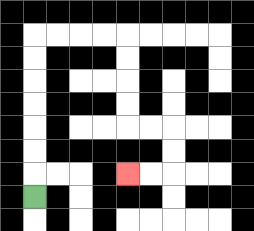{'start': '[1, 8]', 'end': '[5, 7]', 'path_directions': 'U,U,U,U,U,U,U,R,R,R,R,D,D,D,D,R,R,D,D,L,L', 'path_coordinates': '[[1, 8], [1, 7], [1, 6], [1, 5], [1, 4], [1, 3], [1, 2], [1, 1], [2, 1], [3, 1], [4, 1], [5, 1], [5, 2], [5, 3], [5, 4], [5, 5], [6, 5], [7, 5], [7, 6], [7, 7], [6, 7], [5, 7]]'}